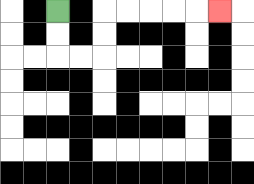{'start': '[2, 0]', 'end': '[9, 0]', 'path_directions': 'D,D,R,R,U,U,R,R,R,R,R', 'path_coordinates': '[[2, 0], [2, 1], [2, 2], [3, 2], [4, 2], [4, 1], [4, 0], [5, 0], [6, 0], [7, 0], [8, 0], [9, 0]]'}